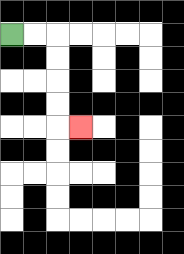{'start': '[0, 1]', 'end': '[3, 5]', 'path_directions': 'R,R,D,D,D,D,R', 'path_coordinates': '[[0, 1], [1, 1], [2, 1], [2, 2], [2, 3], [2, 4], [2, 5], [3, 5]]'}